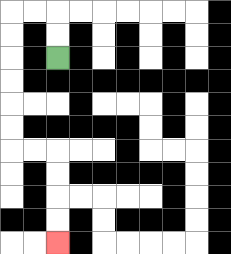{'start': '[2, 2]', 'end': '[2, 10]', 'path_directions': 'U,U,L,L,D,D,D,D,D,D,R,R,D,D,D,D', 'path_coordinates': '[[2, 2], [2, 1], [2, 0], [1, 0], [0, 0], [0, 1], [0, 2], [0, 3], [0, 4], [0, 5], [0, 6], [1, 6], [2, 6], [2, 7], [2, 8], [2, 9], [2, 10]]'}